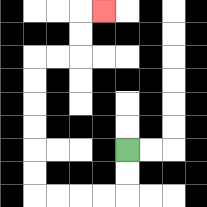{'start': '[5, 6]', 'end': '[4, 0]', 'path_directions': 'D,D,L,L,L,L,U,U,U,U,U,U,R,R,U,U,R', 'path_coordinates': '[[5, 6], [5, 7], [5, 8], [4, 8], [3, 8], [2, 8], [1, 8], [1, 7], [1, 6], [1, 5], [1, 4], [1, 3], [1, 2], [2, 2], [3, 2], [3, 1], [3, 0], [4, 0]]'}